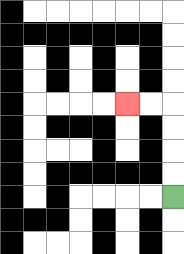{'start': '[7, 8]', 'end': '[5, 4]', 'path_directions': 'U,U,U,U,L,L', 'path_coordinates': '[[7, 8], [7, 7], [7, 6], [7, 5], [7, 4], [6, 4], [5, 4]]'}